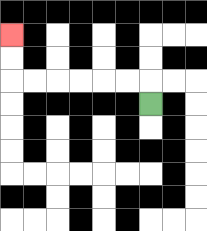{'start': '[6, 4]', 'end': '[0, 1]', 'path_directions': 'U,L,L,L,L,L,L,U,U', 'path_coordinates': '[[6, 4], [6, 3], [5, 3], [4, 3], [3, 3], [2, 3], [1, 3], [0, 3], [0, 2], [0, 1]]'}